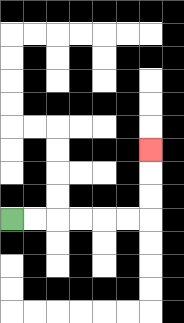{'start': '[0, 9]', 'end': '[6, 6]', 'path_directions': 'R,R,R,R,R,R,U,U,U', 'path_coordinates': '[[0, 9], [1, 9], [2, 9], [3, 9], [4, 9], [5, 9], [6, 9], [6, 8], [6, 7], [6, 6]]'}